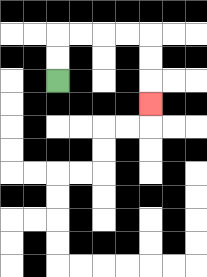{'start': '[2, 3]', 'end': '[6, 4]', 'path_directions': 'U,U,R,R,R,R,D,D,D', 'path_coordinates': '[[2, 3], [2, 2], [2, 1], [3, 1], [4, 1], [5, 1], [6, 1], [6, 2], [6, 3], [6, 4]]'}